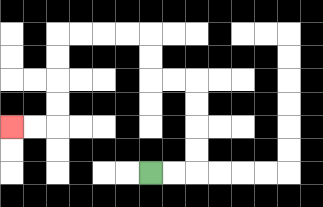{'start': '[6, 7]', 'end': '[0, 5]', 'path_directions': 'R,R,U,U,U,U,L,L,U,U,L,L,L,L,D,D,D,D,L,L', 'path_coordinates': '[[6, 7], [7, 7], [8, 7], [8, 6], [8, 5], [8, 4], [8, 3], [7, 3], [6, 3], [6, 2], [6, 1], [5, 1], [4, 1], [3, 1], [2, 1], [2, 2], [2, 3], [2, 4], [2, 5], [1, 5], [0, 5]]'}